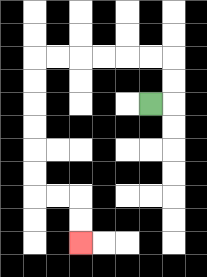{'start': '[6, 4]', 'end': '[3, 10]', 'path_directions': 'R,U,U,L,L,L,L,L,L,D,D,D,D,D,D,R,R,D,D', 'path_coordinates': '[[6, 4], [7, 4], [7, 3], [7, 2], [6, 2], [5, 2], [4, 2], [3, 2], [2, 2], [1, 2], [1, 3], [1, 4], [1, 5], [1, 6], [1, 7], [1, 8], [2, 8], [3, 8], [3, 9], [3, 10]]'}